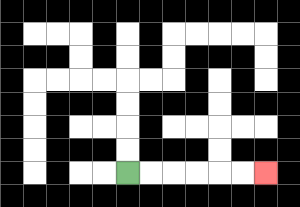{'start': '[5, 7]', 'end': '[11, 7]', 'path_directions': 'R,R,R,R,R,R', 'path_coordinates': '[[5, 7], [6, 7], [7, 7], [8, 7], [9, 7], [10, 7], [11, 7]]'}